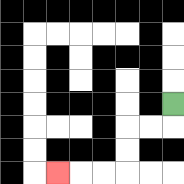{'start': '[7, 4]', 'end': '[2, 7]', 'path_directions': 'D,L,L,D,D,L,L,L', 'path_coordinates': '[[7, 4], [7, 5], [6, 5], [5, 5], [5, 6], [5, 7], [4, 7], [3, 7], [2, 7]]'}